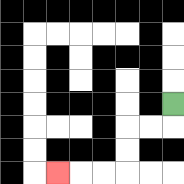{'start': '[7, 4]', 'end': '[2, 7]', 'path_directions': 'D,L,L,D,D,L,L,L', 'path_coordinates': '[[7, 4], [7, 5], [6, 5], [5, 5], [5, 6], [5, 7], [4, 7], [3, 7], [2, 7]]'}